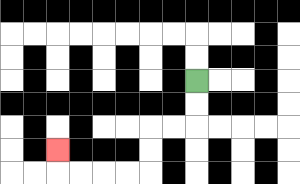{'start': '[8, 3]', 'end': '[2, 6]', 'path_directions': 'D,D,L,L,D,D,L,L,L,L,U', 'path_coordinates': '[[8, 3], [8, 4], [8, 5], [7, 5], [6, 5], [6, 6], [6, 7], [5, 7], [4, 7], [3, 7], [2, 7], [2, 6]]'}